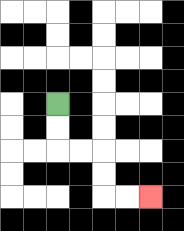{'start': '[2, 4]', 'end': '[6, 8]', 'path_directions': 'D,D,R,R,D,D,R,R', 'path_coordinates': '[[2, 4], [2, 5], [2, 6], [3, 6], [4, 6], [4, 7], [4, 8], [5, 8], [6, 8]]'}